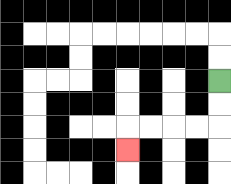{'start': '[9, 3]', 'end': '[5, 6]', 'path_directions': 'D,D,L,L,L,L,D', 'path_coordinates': '[[9, 3], [9, 4], [9, 5], [8, 5], [7, 5], [6, 5], [5, 5], [5, 6]]'}